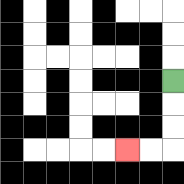{'start': '[7, 3]', 'end': '[5, 6]', 'path_directions': 'D,D,D,L,L', 'path_coordinates': '[[7, 3], [7, 4], [7, 5], [7, 6], [6, 6], [5, 6]]'}